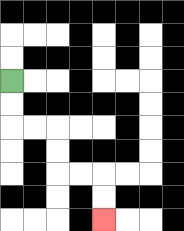{'start': '[0, 3]', 'end': '[4, 9]', 'path_directions': 'D,D,R,R,D,D,R,R,D,D', 'path_coordinates': '[[0, 3], [0, 4], [0, 5], [1, 5], [2, 5], [2, 6], [2, 7], [3, 7], [4, 7], [4, 8], [4, 9]]'}